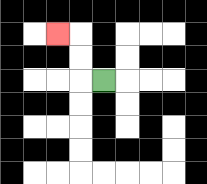{'start': '[4, 3]', 'end': '[2, 1]', 'path_directions': 'L,U,U,L', 'path_coordinates': '[[4, 3], [3, 3], [3, 2], [3, 1], [2, 1]]'}